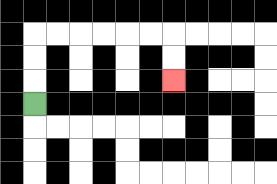{'start': '[1, 4]', 'end': '[7, 3]', 'path_directions': 'U,U,U,R,R,R,R,R,R,D,D', 'path_coordinates': '[[1, 4], [1, 3], [1, 2], [1, 1], [2, 1], [3, 1], [4, 1], [5, 1], [6, 1], [7, 1], [7, 2], [7, 3]]'}